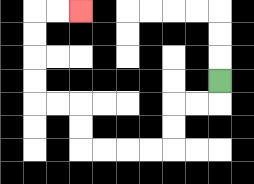{'start': '[9, 3]', 'end': '[3, 0]', 'path_directions': 'D,L,L,D,D,L,L,L,L,U,U,L,L,U,U,U,U,R,R', 'path_coordinates': '[[9, 3], [9, 4], [8, 4], [7, 4], [7, 5], [7, 6], [6, 6], [5, 6], [4, 6], [3, 6], [3, 5], [3, 4], [2, 4], [1, 4], [1, 3], [1, 2], [1, 1], [1, 0], [2, 0], [3, 0]]'}